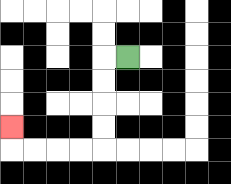{'start': '[5, 2]', 'end': '[0, 5]', 'path_directions': 'L,D,D,D,D,L,L,L,L,U', 'path_coordinates': '[[5, 2], [4, 2], [4, 3], [4, 4], [4, 5], [4, 6], [3, 6], [2, 6], [1, 6], [0, 6], [0, 5]]'}